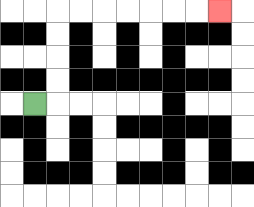{'start': '[1, 4]', 'end': '[9, 0]', 'path_directions': 'R,U,U,U,U,R,R,R,R,R,R,R', 'path_coordinates': '[[1, 4], [2, 4], [2, 3], [2, 2], [2, 1], [2, 0], [3, 0], [4, 0], [5, 0], [6, 0], [7, 0], [8, 0], [9, 0]]'}